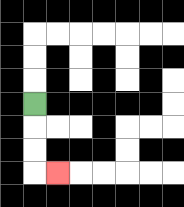{'start': '[1, 4]', 'end': '[2, 7]', 'path_directions': 'D,D,D,R', 'path_coordinates': '[[1, 4], [1, 5], [1, 6], [1, 7], [2, 7]]'}